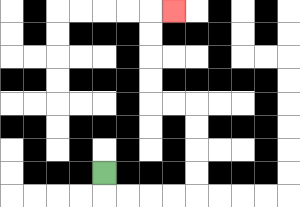{'start': '[4, 7]', 'end': '[7, 0]', 'path_directions': 'D,R,R,R,R,U,U,U,U,L,L,U,U,U,U,R', 'path_coordinates': '[[4, 7], [4, 8], [5, 8], [6, 8], [7, 8], [8, 8], [8, 7], [8, 6], [8, 5], [8, 4], [7, 4], [6, 4], [6, 3], [6, 2], [6, 1], [6, 0], [7, 0]]'}